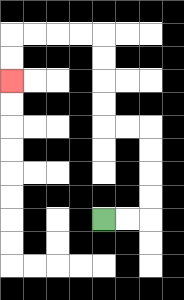{'start': '[4, 9]', 'end': '[0, 3]', 'path_directions': 'R,R,U,U,U,U,L,L,U,U,U,U,L,L,L,L,D,D', 'path_coordinates': '[[4, 9], [5, 9], [6, 9], [6, 8], [6, 7], [6, 6], [6, 5], [5, 5], [4, 5], [4, 4], [4, 3], [4, 2], [4, 1], [3, 1], [2, 1], [1, 1], [0, 1], [0, 2], [0, 3]]'}